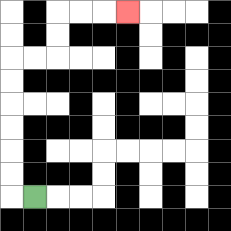{'start': '[1, 8]', 'end': '[5, 0]', 'path_directions': 'L,U,U,U,U,U,U,R,R,U,U,R,R,R', 'path_coordinates': '[[1, 8], [0, 8], [0, 7], [0, 6], [0, 5], [0, 4], [0, 3], [0, 2], [1, 2], [2, 2], [2, 1], [2, 0], [3, 0], [4, 0], [5, 0]]'}